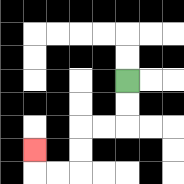{'start': '[5, 3]', 'end': '[1, 6]', 'path_directions': 'D,D,L,L,D,D,L,L,U', 'path_coordinates': '[[5, 3], [5, 4], [5, 5], [4, 5], [3, 5], [3, 6], [3, 7], [2, 7], [1, 7], [1, 6]]'}